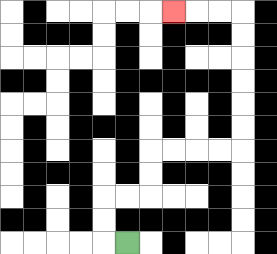{'start': '[5, 10]', 'end': '[7, 0]', 'path_directions': 'L,U,U,R,R,U,U,R,R,R,R,U,U,U,U,U,U,L,L,L', 'path_coordinates': '[[5, 10], [4, 10], [4, 9], [4, 8], [5, 8], [6, 8], [6, 7], [6, 6], [7, 6], [8, 6], [9, 6], [10, 6], [10, 5], [10, 4], [10, 3], [10, 2], [10, 1], [10, 0], [9, 0], [8, 0], [7, 0]]'}